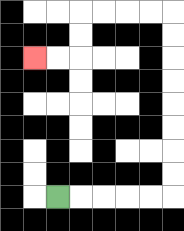{'start': '[2, 8]', 'end': '[1, 2]', 'path_directions': 'R,R,R,R,R,U,U,U,U,U,U,U,U,L,L,L,L,D,D,L,L', 'path_coordinates': '[[2, 8], [3, 8], [4, 8], [5, 8], [6, 8], [7, 8], [7, 7], [7, 6], [7, 5], [7, 4], [7, 3], [7, 2], [7, 1], [7, 0], [6, 0], [5, 0], [4, 0], [3, 0], [3, 1], [3, 2], [2, 2], [1, 2]]'}